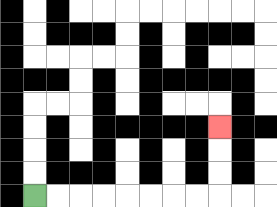{'start': '[1, 8]', 'end': '[9, 5]', 'path_directions': 'R,R,R,R,R,R,R,R,U,U,U', 'path_coordinates': '[[1, 8], [2, 8], [3, 8], [4, 8], [5, 8], [6, 8], [7, 8], [8, 8], [9, 8], [9, 7], [9, 6], [9, 5]]'}